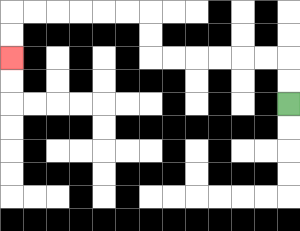{'start': '[12, 4]', 'end': '[0, 2]', 'path_directions': 'U,U,L,L,L,L,L,L,U,U,L,L,L,L,L,L,D,D', 'path_coordinates': '[[12, 4], [12, 3], [12, 2], [11, 2], [10, 2], [9, 2], [8, 2], [7, 2], [6, 2], [6, 1], [6, 0], [5, 0], [4, 0], [3, 0], [2, 0], [1, 0], [0, 0], [0, 1], [0, 2]]'}